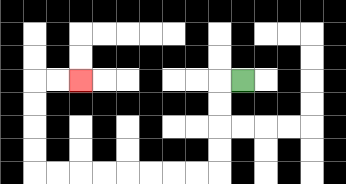{'start': '[10, 3]', 'end': '[3, 3]', 'path_directions': 'L,D,D,D,D,L,L,L,L,L,L,L,L,U,U,U,U,R,R', 'path_coordinates': '[[10, 3], [9, 3], [9, 4], [9, 5], [9, 6], [9, 7], [8, 7], [7, 7], [6, 7], [5, 7], [4, 7], [3, 7], [2, 7], [1, 7], [1, 6], [1, 5], [1, 4], [1, 3], [2, 3], [3, 3]]'}